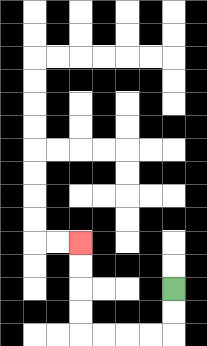{'start': '[7, 12]', 'end': '[3, 10]', 'path_directions': 'D,D,L,L,L,L,U,U,U,U', 'path_coordinates': '[[7, 12], [7, 13], [7, 14], [6, 14], [5, 14], [4, 14], [3, 14], [3, 13], [3, 12], [3, 11], [3, 10]]'}